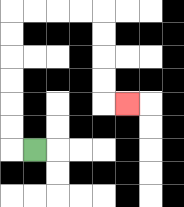{'start': '[1, 6]', 'end': '[5, 4]', 'path_directions': 'L,U,U,U,U,U,U,R,R,R,R,D,D,D,D,R', 'path_coordinates': '[[1, 6], [0, 6], [0, 5], [0, 4], [0, 3], [0, 2], [0, 1], [0, 0], [1, 0], [2, 0], [3, 0], [4, 0], [4, 1], [4, 2], [4, 3], [4, 4], [5, 4]]'}